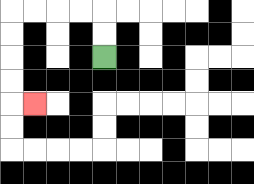{'start': '[4, 2]', 'end': '[1, 4]', 'path_directions': 'U,U,L,L,L,L,D,D,D,D,R', 'path_coordinates': '[[4, 2], [4, 1], [4, 0], [3, 0], [2, 0], [1, 0], [0, 0], [0, 1], [0, 2], [0, 3], [0, 4], [1, 4]]'}